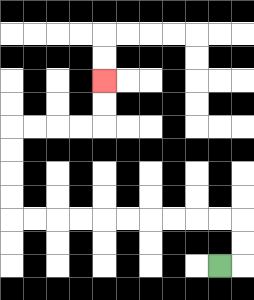{'start': '[9, 11]', 'end': '[4, 3]', 'path_directions': 'R,U,U,L,L,L,L,L,L,L,L,L,L,U,U,U,U,R,R,R,R,U,U', 'path_coordinates': '[[9, 11], [10, 11], [10, 10], [10, 9], [9, 9], [8, 9], [7, 9], [6, 9], [5, 9], [4, 9], [3, 9], [2, 9], [1, 9], [0, 9], [0, 8], [0, 7], [0, 6], [0, 5], [1, 5], [2, 5], [3, 5], [4, 5], [4, 4], [4, 3]]'}